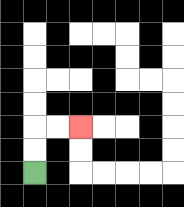{'start': '[1, 7]', 'end': '[3, 5]', 'path_directions': 'U,U,R,R', 'path_coordinates': '[[1, 7], [1, 6], [1, 5], [2, 5], [3, 5]]'}